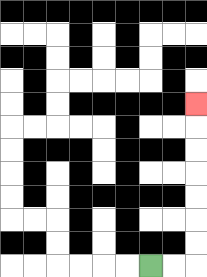{'start': '[6, 11]', 'end': '[8, 4]', 'path_directions': 'R,R,U,U,U,U,U,U,U', 'path_coordinates': '[[6, 11], [7, 11], [8, 11], [8, 10], [8, 9], [8, 8], [8, 7], [8, 6], [8, 5], [8, 4]]'}